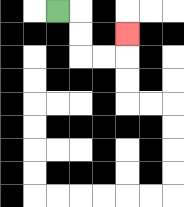{'start': '[2, 0]', 'end': '[5, 1]', 'path_directions': 'R,D,D,R,R,U', 'path_coordinates': '[[2, 0], [3, 0], [3, 1], [3, 2], [4, 2], [5, 2], [5, 1]]'}